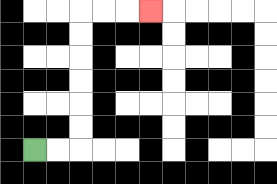{'start': '[1, 6]', 'end': '[6, 0]', 'path_directions': 'R,R,U,U,U,U,U,U,R,R,R', 'path_coordinates': '[[1, 6], [2, 6], [3, 6], [3, 5], [3, 4], [3, 3], [3, 2], [3, 1], [3, 0], [4, 0], [5, 0], [6, 0]]'}